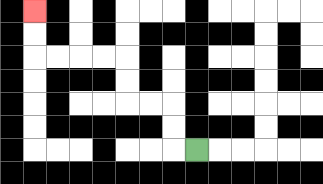{'start': '[8, 6]', 'end': '[1, 0]', 'path_directions': 'L,U,U,L,L,U,U,L,L,L,L,U,U', 'path_coordinates': '[[8, 6], [7, 6], [7, 5], [7, 4], [6, 4], [5, 4], [5, 3], [5, 2], [4, 2], [3, 2], [2, 2], [1, 2], [1, 1], [1, 0]]'}